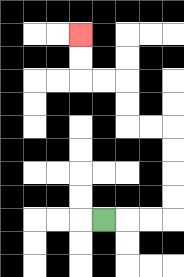{'start': '[4, 9]', 'end': '[3, 1]', 'path_directions': 'R,R,R,U,U,U,U,L,L,U,U,L,L,U,U', 'path_coordinates': '[[4, 9], [5, 9], [6, 9], [7, 9], [7, 8], [7, 7], [7, 6], [7, 5], [6, 5], [5, 5], [5, 4], [5, 3], [4, 3], [3, 3], [3, 2], [3, 1]]'}